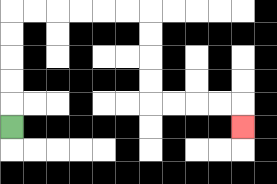{'start': '[0, 5]', 'end': '[10, 5]', 'path_directions': 'U,U,U,U,U,R,R,R,R,R,R,D,D,D,D,R,R,R,R,D', 'path_coordinates': '[[0, 5], [0, 4], [0, 3], [0, 2], [0, 1], [0, 0], [1, 0], [2, 0], [3, 0], [4, 0], [5, 0], [6, 0], [6, 1], [6, 2], [6, 3], [6, 4], [7, 4], [8, 4], [9, 4], [10, 4], [10, 5]]'}